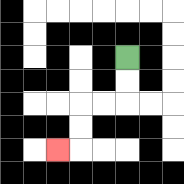{'start': '[5, 2]', 'end': '[2, 6]', 'path_directions': 'D,D,L,L,D,D,L', 'path_coordinates': '[[5, 2], [5, 3], [5, 4], [4, 4], [3, 4], [3, 5], [3, 6], [2, 6]]'}